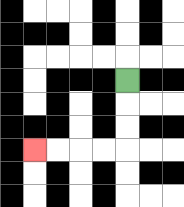{'start': '[5, 3]', 'end': '[1, 6]', 'path_directions': 'D,D,D,L,L,L,L', 'path_coordinates': '[[5, 3], [5, 4], [5, 5], [5, 6], [4, 6], [3, 6], [2, 6], [1, 6]]'}